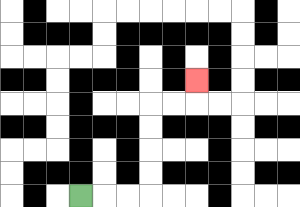{'start': '[3, 8]', 'end': '[8, 3]', 'path_directions': 'R,R,R,U,U,U,U,R,R,U', 'path_coordinates': '[[3, 8], [4, 8], [5, 8], [6, 8], [6, 7], [6, 6], [6, 5], [6, 4], [7, 4], [8, 4], [8, 3]]'}